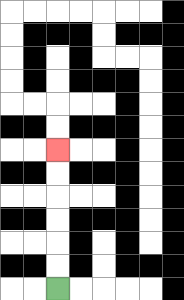{'start': '[2, 12]', 'end': '[2, 6]', 'path_directions': 'U,U,U,U,U,U', 'path_coordinates': '[[2, 12], [2, 11], [2, 10], [2, 9], [2, 8], [2, 7], [2, 6]]'}